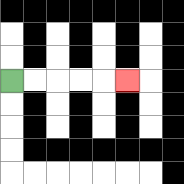{'start': '[0, 3]', 'end': '[5, 3]', 'path_directions': 'R,R,R,R,R', 'path_coordinates': '[[0, 3], [1, 3], [2, 3], [3, 3], [4, 3], [5, 3]]'}